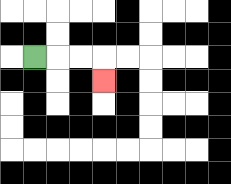{'start': '[1, 2]', 'end': '[4, 3]', 'path_directions': 'R,R,R,D', 'path_coordinates': '[[1, 2], [2, 2], [3, 2], [4, 2], [4, 3]]'}